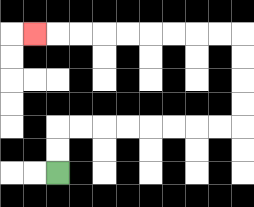{'start': '[2, 7]', 'end': '[1, 1]', 'path_directions': 'U,U,R,R,R,R,R,R,R,R,U,U,U,U,L,L,L,L,L,L,L,L,L', 'path_coordinates': '[[2, 7], [2, 6], [2, 5], [3, 5], [4, 5], [5, 5], [6, 5], [7, 5], [8, 5], [9, 5], [10, 5], [10, 4], [10, 3], [10, 2], [10, 1], [9, 1], [8, 1], [7, 1], [6, 1], [5, 1], [4, 1], [3, 1], [2, 1], [1, 1]]'}